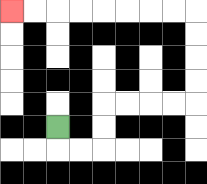{'start': '[2, 5]', 'end': '[0, 0]', 'path_directions': 'D,R,R,U,U,R,R,R,R,U,U,U,U,L,L,L,L,L,L,L,L', 'path_coordinates': '[[2, 5], [2, 6], [3, 6], [4, 6], [4, 5], [4, 4], [5, 4], [6, 4], [7, 4], [8, 4], [8, 3], [8, 2], [8, 1], [8, 0], [7, 0], [6, 0], [5, 0], [4, 0], [3, 0], [2, 0], [1, 0], [0, 0]]'}